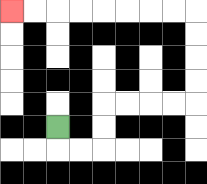{'start': '[2, 5]', 'end': '[0, 0]', 'path_directions': 'D,R,R,U,U,R,R,R,R,U,U,U,U,L,L,L,L,L,L,L,L', 'path_coordinates': '[[2, 5], [2, 6], [3, 6], [4, 6], [4, 5], [4, 4], [5, 4], [6, 4], [7, 4], [8, 4], [8, 3], [8, 2], [8, 1], [8, 0], [7, 0], [6, 0], [5, 0], [4, 0], [3, 0], [2, 0], [1, 0], [0, 0]]'}